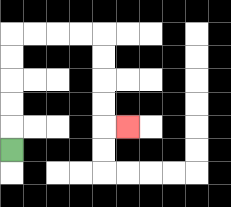{'start': '[0, 6]', 'end': '[5, 5]', 'path_directions': 'U,U,U,U,U,R,R,R,R,D,D,D,D,R', 'path_coordinates': '[[0, 6], [0, 5], [0, 4], [0, 3], [0, 2], [0, 1], [1, 1], [2, 1], [3, 1], [4, 1], [4, 2], [4, 3], [4, 4], [4, 5], [5, 5]]'}